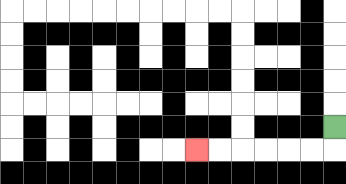{'start': '[14, 5]', 'end': '[8, 6]', 'path_directions': 'D,L,L,L,L,L,L', 'path_coordinates': '[[14, 5], [14, 6], [13, 6], [12, 6], [11, 6], [10, 6], [9, 6], [8, 6]]'}